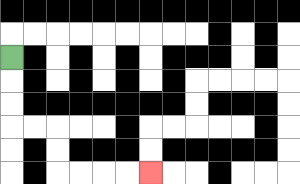{'start': '[0, 2]', 'end': '[6, 7]', 'path_directions': 'D,D,D,R,R,D,D,R,R,R,R', 'path_coordinates': '[[0, 2], [0, 3], [0, 4], [0, 5], [1, 5], [2, 5], [2, 6], [2, 7], [3, 7], [4, 7], [5, 7], [6, 7]]'}